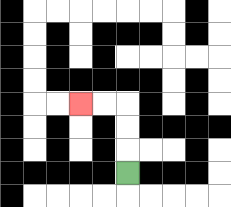{'start': '[5, 7]', 'end': '[3, 4]', 'path_directions': 'U,U,U,L,L', 'path_coordinates': '[[5, 7], [5, 6], [5, 5], [5, 4], [4, 4], [3, 4]]'}